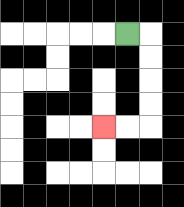{'start': '[5, 1]', 'end': '[4, 5]', 'path_directions': 'R,D,D,D,D,L,L', 'path_coordinates': '[[5, 1], [6, 1], [6, 2], [6, 3], [6, 4], [6, 5], [5, 5], [4, 5]]'}